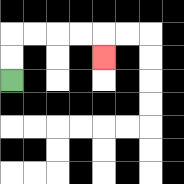{'start': '[0, 3]', 'end': '[4, 2]', 'path_directions': 'U,U,R,R,R,R,D', 'path_coordinates': '[[0, 3], [0, 2], [0, 1], [1, 1], [2, 1], [3, 1], [4, 1], [4, 2]]'}